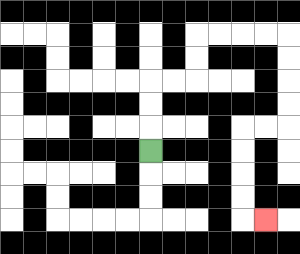{'start': '[6, 6]', 'end': '[11, 9]', 'path_directions': 'U,U,U,R,R,U,U,R,R,R,R,D,D,D,D,L,L,D,D,D,D,R', 'path_coordinates': '[[6, 6], [6, 5], [6, 4], [6, 3], [7, 3], [8, 3], [8, 2], [8, 1], [9, 1], [10, 1], [11, 1], [12, 1], [12, 2], [12, 3], [12, 4], [12, 5], [11, 5], [10, 5], [10, 6], [10, 7], [10, 8], [10, 9], [11, 9]]'}